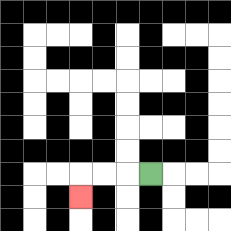{'start': '[6, 7]', 'end': '[3, 8]', 'path_directions': 'L,L,L,D', 'path_coordinates': '[[6, 7], [5, 7], [4, 7], [3, 7], [3, 8]]'}